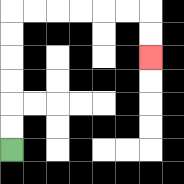{'start': '[0, 6]', 'end': '[6, 2]', 'path_directions': 'U,U,U,U,U,U,R,R,R,R,R,R,D,D', 'path_coordinates': '[[0, 6], [0, 5], [0, 4], [0, 3], [0, 2], [0, 1], [0, 0], [1, 0], [2, 0], [3, 0], [4, 0], [5, 0], [6, 0], [6, 1], [6, 2]]'}